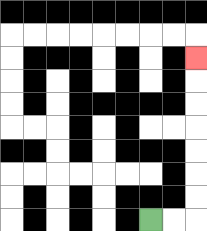{'start': '[6, 9]', 'end': '[8, 2]', 'path_directions': 'R,R,U,U,U,U,U,U,U', 'path_coordinates': '[[6, 9], [7, 9], [8, 9], [8, 8], [8, 7], [8, 6], [8, 5], [8, 4], [8, 3], [8, 2]]'}